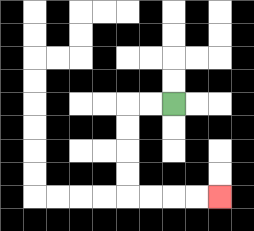{'start': '[7, 4]', 'end': '[9, 8]', 'path_directions': 'L,L,D,D,D,D,R,R,R,R', 'path_coordinates': '[[7, 4], [6, 4], [5, 4], [5, 5], [5, 6], [5, 7], [5, 8], [6, 8], [7, 8], [8, 8], [9, 8]]'}